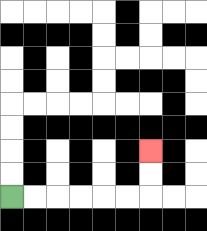{'start': '[0, 8]', 'end': '[6, 6]', 'path_directions': 'R,R,R,R,R,R,U,U', 'path_coordinates': '[[0, 8], [1, 8], [2, 8], [3, 8], [4, 8], [5, 8], [6, 8], [6, 7], [6, 6]]'}